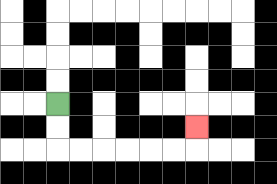{'start': '[2, 4]', 'end': '[8, 5]', 'path_directions': 'D,D,R,R,R,R,R,R,U', 'path_coordinates': '[[2, 4], [2, 5], [2, 6], [3, 6], [4, 6], [5, 6], [6, 6], [7, 6], [8, 6], [8, 5]]'}